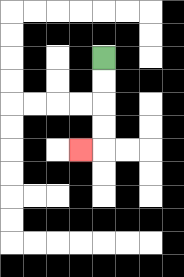{'start': '[4, 2]', 'end': '[3, 6]', 'path_directions': 'D,D,D,D,L', 'path_coordinates': '[[4, 2], [4, 3], [4, 4], [4, 5], [4, 6], [3, 6]]'}